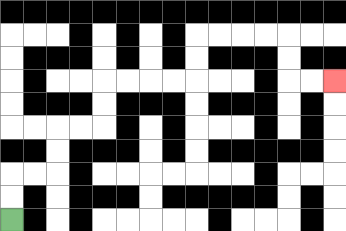{'start': '[0, 9]', 'end': '[14, 3]', 'path_directions': 'U,U,R,R,U,U,R,R,U,U,R,R,R,R,U,U,R,R,R,R,D,D,R,R', 'path_coordinates': '[[0, 9], [0, 8], [0, 7], [1, 7], [2, 7], [2, 6], [2, 5], [3, 5], [4, 5], [4, 4], [4, 3], [5, 3], [6, 3], [7, 3], [8, 3], [8, 2], [8, 1], [9, 1], [10, 1], [11, 1], [12, 1], [12, 2], [12, 3], [13, 3], [14, 3]]'}